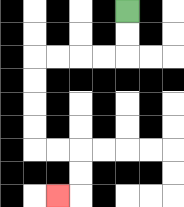{'start': '[5, 0]', 'end': '[2, 8]', 'path_directions': 'D,D,L,L,L,L,D,D,D,D,R,R,D,D,L', 'path_coordinates': '[[5, 0], [5, 1], [5, 2], [4, 2], [3, 2], [2, 2], [1, 2], [1, 3], [1, 4], [1, 5], [1, 6], [2, 6], [3, 6], [3, 7], [3, 8], [2, 8]]'}